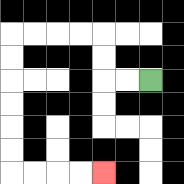{'start': '[6, 3]', 'end': '[4, 7]', 'path_directions': 'L,L,U,U,L,L,L,L,D,D,D,D,D,D,R,R,R,R', 'path_coordinates': '[[6, 3], [5, 3], [4, 3], [4, 2], [4, 1], [3, 1], [2, 1], [1, 1], [0, 1], [0, 2], [0, 3], [0, 4], [0, 5], [0, 6], [0, 7], [1, 7], [2, 7], [3, 7], [4, 7]]'}